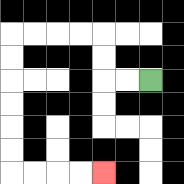{'start': '[6, 3]', 'end': '[4, 7]', 'path_directions': 'L,L,U,U,L,L,L,L,D,D,D,D,D,D,R,R,R,R', 'path_coordinates': '[[6, 3], [5, 3], [4, 3], [4, 2], [4, 1], [3, 1], [2, 1], [1, 1], [0, 1], [0, 2], [0, 3], [0, 4], [0, 5], [0, 6], [0, 7], [1, 7], [2, 7], [3, 7], [4, 7]]'}